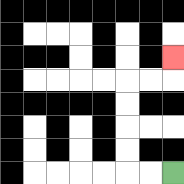{'start': '[7, 7]', 'end': '[7, 2]', 'path_directions': 'L,L,U,U,U,U,R,R,U', 'path_coordinates': '[[7, 7], [6, 7], [5, 7], [5, 6], [5, 5], [5, 4], [5, 3], [6, 3], [7, 3], [7, 2]]'}